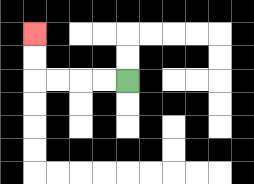{'start': '[5, 3]', 'end': '[1, 1]', 'path_directions': 'L,L,L,L,U,U', 'path_coordinates': '[[5, 3], [4, 3], [3, 3], [2, 3], [1, 3], [1, 2], [1, 1]]'}